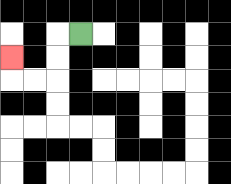{'start': '[3, 1]', 'end': '[0, 2]', 'path_directions': 'L,D,D,L,L,U', 'path_coordinates': '[[3, 1], [2, 1], [2, 2], [2, 3], [1, 3], [0, 3], [0, 2]]'}